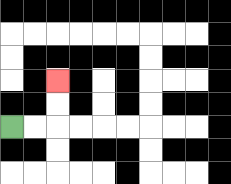{'start': '[0, 5]', 'end': '[2, 3]', 'path_directions': 'R,R,U,U', 'path_coordinates': '[[0, 5], [1, 5], [2, 5], [2, 4], [2, 3]]'}